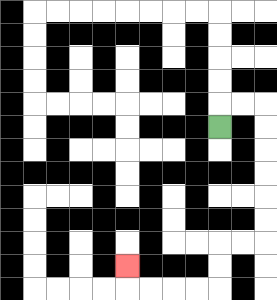{'start': '[9, 5]', 'end': '[5, 11]', 'path_directions': 'U,R,R,D,D,D,D,D,D,L,L,D,D,L,L,L,L,U', 'path_coordinates': '[[9, 5], [9, 4], [10, 4], [11, 4], [11, 5], [11, 6], [11, 7], [11, 8], [11, 9], [11, 10], [10, 10], [9, 10], [9, 11], [9, 12], [8, 12], [7, 12], [6, 12], [5, 12], [5, 11]]'}